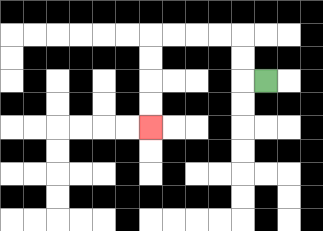{'start': '[11, 3]', 'end': '[6, 5]', 'path_directions': 'L,U,U,L,L,L,L,D,D,D,D', 'path_coordinates': '[[11, 3], [10, 3], [10, 2], [10, 1], [9, 1], [8, 1], [7, 1], [6, 1], [6, 2], [6, 3], [6, 4], [6, 5]]'}